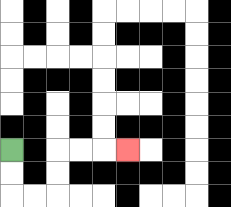{'start': '[0, 6]', 'end': '[5, 6]', 'path_directions': 'D,D,R,R,U,U,R,R,R', 'path_coordinates': '[[0, 6], [0, 7], [0, 8], [1, 8], [2, 8], [2, 7], [2, 6], [3, 6], [4, 6], [5, 6]]'}